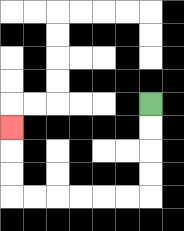{'start': '[6, 4]', 'end': '[0, 5]', 'path_directions': 'D,D,D,D,L,L,L,L,L,L,U,U,U', 'path_coordinates': '[[6, 4], [6, 5], [6, 6], [6, 7], [6, 8], [5, 8], [4, 8], [3, 8], [2, 8], [1, 8], [0, 8], [0, 7], [0, 6], [0, 5]]'}